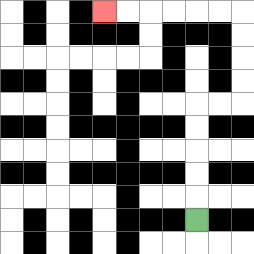{'start': '[8, 9]', 'end': '[4, 0]', 'path_directions': 'U,U,U,U,U,R,R,U,U,U,U,L,L,L,L,L,L', 'path_coordinates': '[[8, 9], [8, 8], [8, 7], [8, 6], [8, 5], [8, 4], [9, 4], [10, 4], [10, 3], [10, 2], [10, 1], [10, 0], [9, 0], [8, 0], [7, 0], [6, 0], [5, 0], [4, 0]]'}